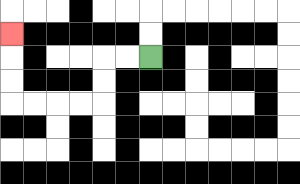{'start': '[6, 2]', 'end': '[0, 1]', 'path_directions': 'L,L,D,D,L,L,L,L,U,U,U', 'path_coordinates': '[[6, 2], [5, 2], [4, 2], [4, 3], [4, 4], [3, 4], [2, 4], [1, 4], [0, 4], [0, 3], [0, 2], [0, 1]]'}